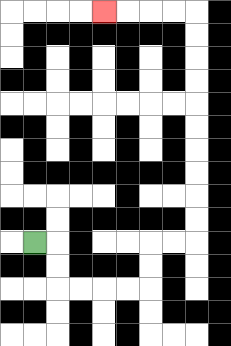{'start': '[1, 10]', 'end': '[4, 0]', 'path_directions': 'R,D,D,R,R,R,R,U,U,R,R,U,U,U,U,U,U,U,U,U,U,L,L,L,L', 'path_coordinates': '[[1, 10], [2, 10], [2, 11], [2, 12], [3, 12], [4, 12], [5, 12], [6, 12], [6, 11], [6, 10], [7, 10], [8, 10], [8, 9], [8, 8], [8, 7], [8, 6], [8, 5], [8, 4], [8, 3], [8, 2], [8, 1], [8, 0], [7, 0], [6, 0], [5, 0], [4, 0]]'}